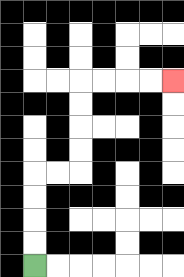{'start': '[1, 11]', 'end': '[7, 3]', 'path_directions': 'U,U,U,U,R,R,U,U,U,U,R,R,R,R', 'path_coordinates': '[[1, 11], [1, 10], [1, 9], [1, 8], [1, 7], [2, 7], [3, 7], [3, 6], [3, 5], [3, 4], [3, 3], [4, 3], [5, 3], [6, 3], [7, 3]]'}